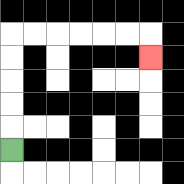{'start': '[0, 6]', 'end': '[6, 2]', 'path_directions': 'U,U,U,U,U,R,R,R,R,R,R,D', 'path_coordinates': '[[0, 6], [0, 5], [0, 4], [0, 3], [0, 2], [0, 1], [1, 1], [2, 1], [3, 1], [4, 1], [5, 1], [6, 1], [6, 2]]'}